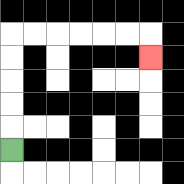{'start': '[0, 6]', 'end': '[6, 2]', 'path_directions': 'U,U,U,U,U,R,R,R,R,R,R,D', 'path_coordinates': '[[0, 6], [0, 5], [0, 4], [0, 3], [0, 2], [0, 1], [1, 1], [2, 1], [3, 1], [4, 1], [5, 1], [6, 1], [6, 2]]'}